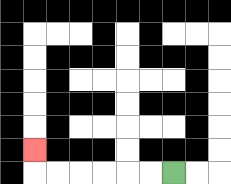{'start': '[7, 7]', 'end': '[1, 6]', 'path_directions': 'L,L,L,L,L,L,U', 'path_coordinates': '[[7, 7], [6, 7], [5, 7], [4, 7], [3, 7], [2, 7], [1, 7], [1, 6]]'}